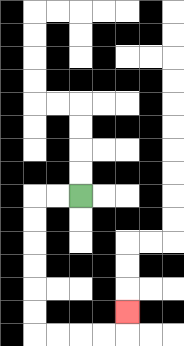{'start': '[3, 8]', 'end': '[5, 13]', 'path_directions': 'L,L,D,D,D,D,D,D,R,R,R,R,U', 'path_coordinates': '[[3, 8], [2, 8], [1, 8], [1, 9], [1, 10], [1, 11], [1, 12], [1, 13], [1, 14], [2, 14], [3, 14], [4, 14], [5, 14], [5, 13]]'}